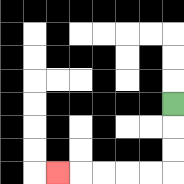{'start': '[7, 4]', 'end': '[2, 7]', 'path_directions': 'D,D,D,L,L,L,L,L', 'path_coordinates': '[[7, 4], [7, 5], [7, 6], [7, 7], [6, 7], [5, 7], [4, 7], [3, 7], [2, 7]]'}